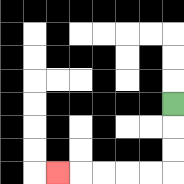{'start': '[7, 4]', 'end': '[2, 7]', 'path_directions': 'D,D,D,L,L,L,L,L', 'path_coordinates': '[[7, 4], [7, 5], [7, 6], [7, 7], [6, 7], [5, 7], [4, 7], [3, 7], [2, 7]]'}